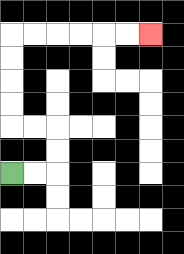{'start': '[0, 7]', 'end': '[6, 1]', 'path_directions': 'R,R,U,U,L,L,U,U,U,U,R,R,R,R,R,R', 'path_coordinates': '[[0, 7], [1, 7], [2, 7], [2, 6], [2, 5], [1, 5], [0, 5], [0, 4], [0, 3], [0, 2], [0, 1], [1, 1], [2, 1], [3, 1], [4, 1], [5, 1], [6, 1]]'}